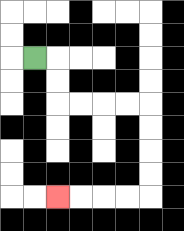{'start': '[1, 2]', 'end': '[2, 8]', 'path_directions': 'R,D,D,R,R,R,R,D,D,D,D,L,L,L,L', 'path_coordinates': '[[1, 2], [2, 2], [2, 3], [2, 4], [3, 4], [4, 4], [5, 4], [6, 4], [6, 5], [6, 6], [6, 7], [6, 8], [5, 8], [4, 8], [3, 8], [2, 8]]'}